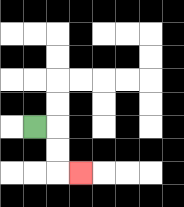{'start': '[1, 5]', 'end': '[3, 7]', 'path_directions': 'R,D,D,R', 'path_coordinates': '[[1, 5], [2, 5], [2, 6], [2, 7], [3, 7]]'}